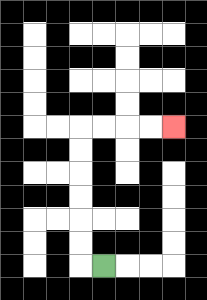{'start': '[4, 11]', 'end': '[7, 5]', 'path_directions': 'L,U,U,U,U,U,U,R,R,R,R', 'path_coordinates': '[[4, 11], [3, 11], [3, 10], [3, 9], [3, 8], [3, 7], [3, 6], [3, 5], [4, 5], [5, 5], [6, 5], [7, 5]]'}